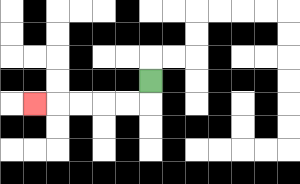{'start': '[6, 3]', 'end': '[1, 4]', 'path_directions': 'D,L,L,L,L,L', 'path_coordinates': '[[6, 3], [6, 4], [5, 4], [4, 4], [3, 4], [2, 4], [1, 4]]'}